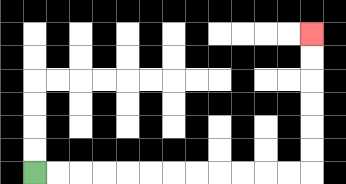{'start': '[1, 7]', 'end': '[13, 1]', 'path_directions': 'R,R,R,R,R,R,R,R,R,R,R,R,U,U,U,U,U,U', 'path_coordinates': '[[1, 7], [2, 7], [3, 7], [4, 7], [5, 7], [6, 7], [7, 7], [8, 7], [9, 7], [10, 7], [11, 7], [12, 7], [13, 7], [13, 6], [13, 5], [13, 4], [13, 3], [13, 2], [13, 1]]'}